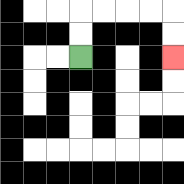{'start': '[3, 2]', 'end': '[7, 2]', 'path_directions': 'U,U,R,R,R,R,D,D', 'path_coordinates': '[[3, 2], [3, 1], [3, 0], [4, 0], [5, 0], [6, 0], [7, 0], [7, 1], [7, 2]]'}